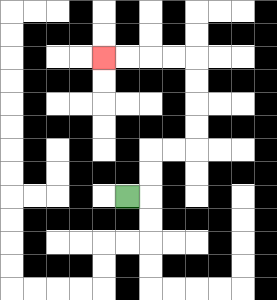{'start': '[5, 8]', 'end': '[4, 2]', 'path_directions': 'R,U,U,R,R,U,U,U,U,L,L,L,L', 'path_coordinates': '[[5, 8], [6, 8], [6, 7], [6, 6], [7, 6], [8, 6], [8, 5], [8, 4], [8, 3], [8, 2], [7, 2], [6, 2], [5, 2], [4, 2]]'}